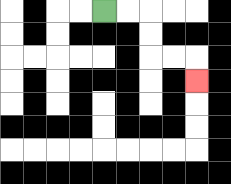{'start': '[4, 0]', 'end': '[8, 3]', 'path_directions': 'R,R,D,D,R,R,D', 'path_coordinates': '[[4, 0], [5, 0], [6, 0], [6, 1], [6, 2], [7, 2], [8, 2], [8, 3]]'}